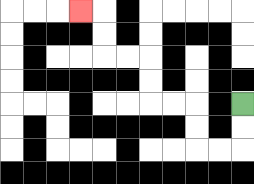{'start': '[10, 4]', 'end': '[3, 0]', 'path_directions': 'D,D,L,L,U,U,L,L,U,U,L,L,U,U,L', 'path_coordinates': '[[10, 4], [10, 5], [10, 6], [9, 6], [8, 6], [8, 5], [8, 4], [7, 4], [6, 4], [6, 3], [6, 2], [5, 2], [4, 2], [4, 1], [4, 0], [3, 0]]'}